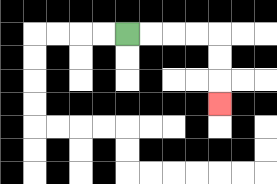{'start': '[5, 1]', 'end': '[9, 4]', 'path_directions': 'R,R,R,R,D,D,D', 'path_coordinates': '[[5, 1], [6, 1], [7, 1], [8, 1], [9, 1], [9, 2], [9, 3], [9, 4]]'}